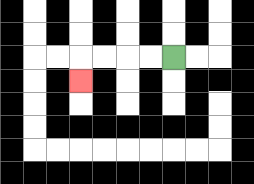{'start': '[7, 2]', 'end': '[3, 3]', 'path_directions': 'L,L,L,L,D', 'path_coordinates': '[[7, 2], [6, 2], [5, 2], [4, 2], [3, 2], [3, 3]]'}